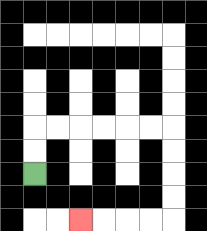{'start': '[1, 7]', 'end': '[3, 9]', 'path_directions': 'U,U,R,R,R,R,R,R,D,D,D,D,L,L,L,L', 'path_coordinates': '[[1, 7], [1, 6], [1, 5], [2, 5], [3, 5], [4, 5], [5, 5], [6, 5], [7, 5], [7, 6], [7, 7], [7, 8], [7, 9], [6, 9], [5, 9], [4, 9], [3, 9]]'}